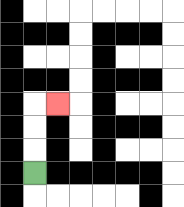{'start': '[1, 7]', 'end': '[2, 4]', 'path_directions': 'U,U,U,R', 'path_coordinates': '[[1, 7], [1, 6], [1, 5], [1, 4], [2, 4]]'}